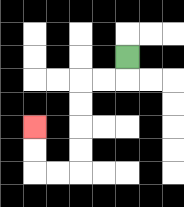{'start': '[5, 2]', 'end': '[1, 5]', 'path_directions': 'D,L,L,D,D,D,D,L,L,U,U', 'path_coordinates': '[[5, 2], [5, 3], [4, 3], [3, 3], [3, 4], [3, 5], [3, 6], [3, 7], [2, 7], [1, 7], [1, 6], [1, 5]]'}